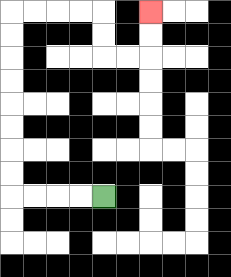{'start': '[4, 8]', 'end': '[6, 0]', 'path_directions': 'L,L,L,L,U,U,U,U,U,U,U,U,R,R,R,R,D,D,R,R,U,U', 'path_coordinates': '[[4, 8], [3, 8], [2, 8], [1, 8], [0, 8], [0, 7], [0, 6], [0, 5], [0, 4], [0, 3], [0, 2], [0, 1], [0, 0], [1, 0], [2, 0], [3, 0], [4, 0], [4, 1], [4, 2], [5, 2], [6, 2], [6, 1], [6, 0]]'}